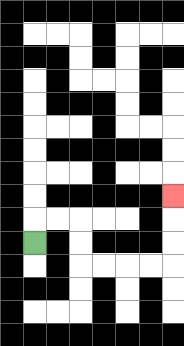{'start': '[1, 10]', 'end': '[7, 8]', 'path_directions': 'U,R,R,D,D,R,R,R,R,U,U,U', 'path_coordinates': '[[1, 10], [1, 9], [2, 9], [3, 9], [3, 10], [3, 11], [4, 11], [5, 11], [6, 11], [7, 11], [7, 10], [7, 9], [7, 8]]'}